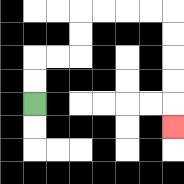{'start': '[1, 4]', 'end': '[7, 5]', 'path_directions': 'U,U,R,R,U,U,R,R,R,R,D,D,D,D,D', 'path_coordinates': '[[1, 4], [1, 3], [1, 2], [2, 2], [3, 2], [3, 1], [3, 0], [4, 0], [5, 0], [6, 0], [7, 0], [7, 1], [7, 2], [7, 3], [7, 4], [7, 5]]'}